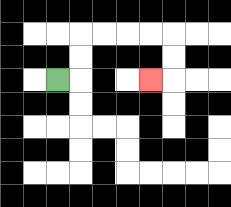{'start': '[2, 3]', 'end': '[6, 3]', 'path_directions': 'R,U,U,R,R,R,R,D,D,L', 'path_coordinates': '[[2, 3], [3, 3], [3, 2], [3, 1], [4, 1], [5, 1], [6, 1], [7, 1], [7, 2], [7, 3], [6, 3]]'}